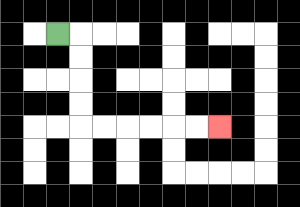{'start': '[2, 1]', 'end': '[9, 5]', 'path_directions': 'R,D,D,D,D,R,R,R,R,R,R', 'path_coordinates': '[[2, 1], [3, 1], [3, 2], [3, 3], [3, 4], [3, 5], [4, 5], [5, 5], [6, 5], [7, 5], [8, 5], [9, 5]]'}